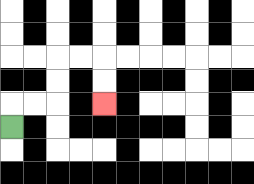{'start': '[0, 5]', 'end': '[4, 4]', 'path_directions': 'U,R,R,U,U,R,R,D,D', 'path_coordinates': '[[0, 5], [0, 4], [1, 4], [2, 4], [2, 3], [2, 2], [3, 2], [4, 2], [4, 3], [4, 4]]'}